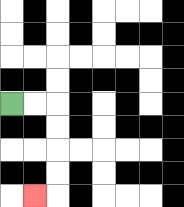{'start': '[0, 4]', 'end': '[1, 8]', 'path_directions': 'R,R,D,D,D,D,L', 'path_coordinates': '[[0, 4], [1, 4], [2, 4], [2, 5], [2, 6], [2, 7], [2, 8], [1, 8]]'}